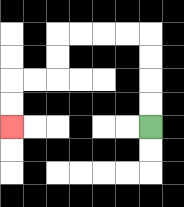{'start': '[6, 5]', 'end': '[0, 5]', 'path_directions': 'U,U,U,U,L,L,L,L,D,D,L,L,D,D', 'path_coordinates': '[[6, 5], [6, 4], [6, 3], [6, 2], [6, 1], [5, 1], [4, 1], [3, 1], [2, 1], [2, 2], [2, 3], [1, 3], [0, 3], [0, 4], [0, 5]]'}